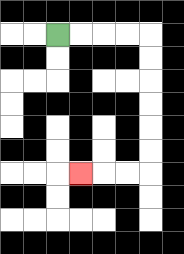{'start': '[2, 1]', 'end': '[3, 7]', 'path_directions': 'R,R,R,R,D,D,D,D,D,D,L,L,L', 'path_coordinates': '[[2, 1], [3, 1], [4, 1], [5, 1], [6, 1], [6, 2], [6, 3], [6, 4], [6, 5], [6, 6], [6, 7], [5, 7], [4, 7], [3, 7]]'}